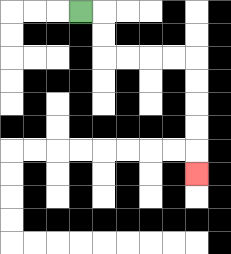{'start': '[3, 0]', 'end': '[8, 7]', 'path_directions': 'R,D,D,R,R,R,R,D,D,D,D,D', 'path_coordinates': '[[3, 0], [4, 0], [4, 1], [4, 2], [5, 2], [6, 2], [7, 2], [8, 2], [8, 3], [8, 4], [8, 5], [8, 6], [8, 7]]'}